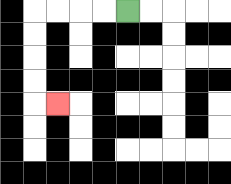{'start': '[5, 0]', 'end': '[2, 4]', 'path_directions': 'L,L,L,L,D,D,D,D,R', 'path_coordinates': '[[5, 0], [4, 0], [3, 0], [2, 0], [1, 0], [1, 1], [1, 2], [1, 3], [1, 4], [2, 4]]'}